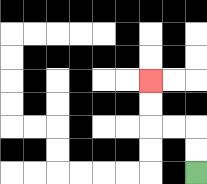{'start': '[8, 7]', 'end': '[6, 3]', 'path_directions': 'U,U,L,L,U,U', 'path_coordinates': '[[8, 7], [8, 6], [8, 5], [7, 5], [6, 5], [6, 4], [6, 3]]'}